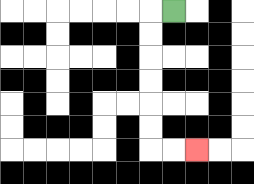{'start': '[7, 0]', 'end': '[8, 6]', 'path_directions': 'L,D,D,D,D,D,D,R,R', 'path_coordinates': '[[7, 0], [6, 0], [6, 1], [6, 2], [6, 3], [6, 4], [6, 5], [6, 6], [7, 6], [8, 6]]'}